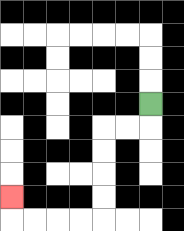{'start': '[6, 4]', 'end': '[0, 8]', 'path_directions': 'D,L,L,D,D,D,D,L,L,L,L,U', 'path_coordinates': '[[6, 4], [6, 5], [5, 5], [4, 5], [4, 6], [4, 7], [4, 8], [4, 9], [3, 9], [2, 9], [1, 9], [0, 9], [0, 8]]'}